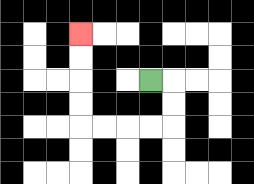{'start': '[6, 3]', 'end': '[3, 1]', 'path_directions': 'R,D,D,L,L,L,L,U,U,U,U', 'path_coordinates': '[[6, 3], [7, 3], [7, 4], [7, 5], [6, 5], [5, 5], [4, 5], [3, 5], [3, 4], [3, 3], [3, 2], [3, 1]]'}